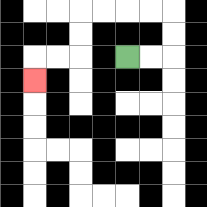{'start': '[5, 2]', 'end': '[1, 3]', 'path_directions': 'R,R,U,U,L,L,L,L,D,D,L,L,D', 'path_coordinates': '[[5, 2], [6, 2], [7, 2], [7, 1], [7, 0], [6, 0], [5, 0], [4, 0], [3, 0], [3, 1], [3, 2], [2, 2], [1, 2], [1, 3]]'}